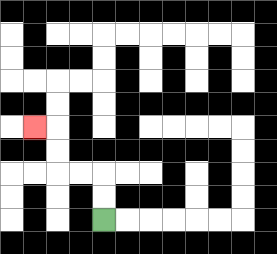{'start': '[4, 9]', 'end': '[1, 5]', 'path_directions': 'U,U,L,L,U,U,L', 'path_coordinates': '[[4, 9], [4, 8], [4, 7], [3, 7], [2, 7], [2, 6], [2, 5], [1, 5]]'}